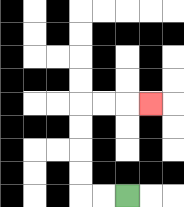{'start': '[5, 8]', 'end': '[6, 4]', 'path_directions': 'L,L,U,U,U,U,R,R,R', 'path_coordinates': '[[5, 8], [4, 8], [3, 8], [3, 7], [3, 6], [3, 5], [3, 4], [4, 4], [5, 4], [6, 4]]'}